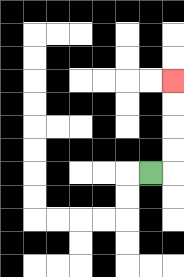{'start': '[6, 7]', 'end': '[7, 3]', 'path_directions': 'R,U,U,U,U', 'path_coordinates': '[[6, 7], [7, 7], [7, 6], [7, 5], [7, 4], [7, 3]]'}